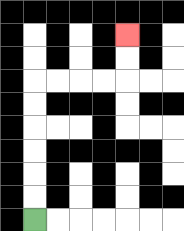{'start': '[1, 9]', 'end': '[5, 1]', 'path_directions': 'U,U,U,U,U,U,R,R,R,R,U,U', 'path_coordinates': '[[1, 9], [1, 8], [1, 7], [1, 6], [1, 5], [1, 4], [1, 3], [2, 3], [3, 3], [4, 3], [5, 3], [5, 2], [5, 1]]'}